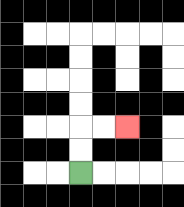{'start': '[3, 7]', 'end': '[5, 5]', 'path_directions': 'U,U,R,R', 'path_coordinates': '[[3, 7], [3, 6], [3, 5], [4, 5], [5, 5]]'}